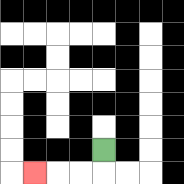{'start': '[4, 6]', 'end': '[1, 7]', 'path_directions': 'D,L,L,L', 'path_coordinates': '[[4, 6], [4, 7], [3, 7], [2, 7], [1, 7]]'}